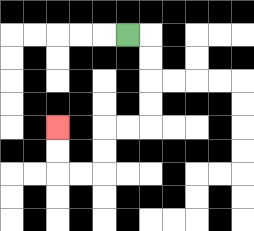{'start': '[5, 1]', 'end': '[2, 5]', 'path_directions': 'R,D,D,D,D,L,L,D,D,L,L,U,U', 'path_coordinates': '[[5, 1], [6, 1], [6, 2], [6, 3], [6, 4], [6, 5], [5, 5], [4, 5], [4, 6], [4, 7], [3, 7], [2, 7], [2, 6], [2, 5]]'}